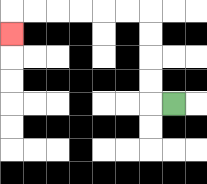{'start': '[7, 4]', 'end': '[0, 1]', 'path_directions': 'L,U,U,U,U,L,L,L,L,L,L,D', 'path_coordinates': '[[7, 4], [6, 4], [6, 3], [6, 2], [6, 1], [6, 0], [5, 0], [4, 0], [3, 0], [2, 0], [1, 0], [0, 0], [0, 1]]'}